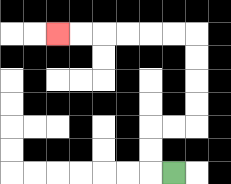{'start': '[7, 7]', 'end': '[2, 1]', 'path_directions': 'L,U,U,R,R,U,U,U,U,L,L,L,L,L,L', 'path_coordinates': '[[7, 7], [6, 7], [6, 6], [6, 5], [7, 5], [8, 5], [8, 4], [8, 3], [8, 2], [8, 1], [7, 1], [6, 1], [5, 1], [4, 1], [3, 1], [2, 1]]'}